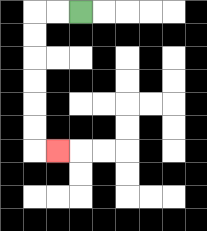{'start': '[3, 0]', 'end': '[2, 6]', 'path_directions': 'L,L,D,D,D,D,D,D,R', 'path_coordinates': '[[3, 0], [2, 0], [1, 0], [1, 1], [1, 2], [1, 3], [1, 4], [1, 5], [1, 6], [2, 6]]'}